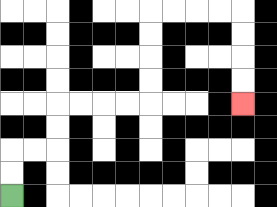{'start': '[0, 8]', 'end': '[10, 4]', 'path_directions': 'U,U,R,R,U,U,R,R,R,R,U,U,U,U,R,R,R,R,D,D,D,D', 'path_coordinates': '[[0, 8], [0, 7], [0, 6], [1, 6], [2, 6], [2, 5], [2, 4], [3, 4], [4, 4], [5, 4], [6, 4], [6, 3], [6, 2], [6, 1], [6, 0], [7, 0], [8, 0], [9, 0], [10, 0], [10, 1], [10, 2], [10, 3], [10, 4]]'}